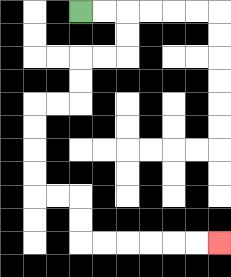{'start': '[3, 0]', 'end': '[9, 10]', 'path_directions': 'R,R,D,D,L,L,D,D,L,L,D,D,D,D,R,R,D,D,R,R,R,R,R,R', 'path_coordinates': '[[3, 0], [4, 0], [5, 0], [5, 1], [5, 2], [4, 2], [3, 2], [3, 3], [3, 4], [2, 4], [1, 4], [1, 5], [1, 6], [1, 7], [1, 8], [2, 8], [3, 8], [3, 9], [3, 10], [4, 10], [5, 10], [6, 10], [7, 10], [8, 10], [9, 10]]'}